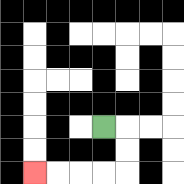{'start': '[4, 5]', 'end': '[1, 7]', 'path_directions': 'R,D,D,L,L,L,L', 'path_coordinates': '[[4, 5], [5, 5], [5, 6], [5, 7], [4, 7], [3, 7], [2, 7], [1, 7]]'}